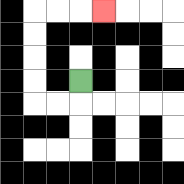{'start': '[3, 3]', 'end': '[4, 0]', 'path_directions': 'D,L,L,U,U,U,U,R,R,R', 'path_coordinates': '[[3, 3], [3, 4], [2, 4], [1, 4], [1, 3], [1, 2], [1, 1], [1, 0], [2, 0], [3, 0], [4, 0]]'}